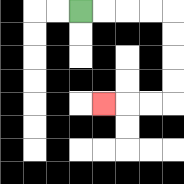{'start': '[3, 0]', 'end': '[4, 4]', 'path_directions': 'R,R,R,R,D,D,D,D,L,L,L', 'path_coordinates': '[[3, 0], [4, 0], [5, 0], [6, 0], [7, 0], [7, 1], [7, 2], [7, 3], [7, 4], [6, 4], [5, 4], [4, 4]]'}